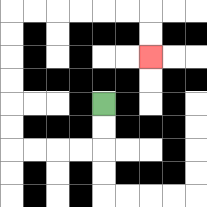{'start': '[4, 4]', 'end': '[6, 2]', 'path_directions': 'D,D,L,L,L,L,U,U,U,U,U,U,R,R,R,R,R,R,D,D', 'path_coordinates': '[[4, 4], [4, 5], [4, 6], [3, 6], [2, 6], [1, 6], [0, 6], [0, 5], [0, 4], [0, 3], [0, 2], [0, 1], [0, 0], [1, 0], [2, 0], [3, 0], [4, 0], [5, 0], [6, 0], [6, 1], [6, 2]]'}